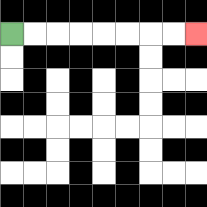{'start': '[0, 1]', 'end': '[8, 1]', 'path_directions': 'R,R,R,R,R,R,R,R', 'path_coordinates': '[[0, 1], [1, 1], [2, 1], [3, 1], [4, 1], [5, 1], [6, 1], [7, 1], [8, 1]]'}